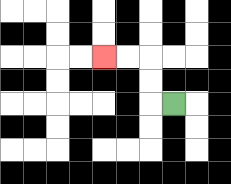{'start': '[7, 4]', 'end': '[4, 2]', 'path_directions': 'L,U,U,L,L', 'path_coordinates': '[[7, 4], [6, 4], [6, 3], [6, 2], [5, 2], [4, 2]]'}